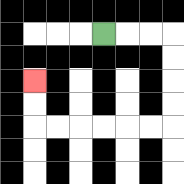{'start': '[4, 1]', 'end': '[1, 3]', 'path_directions': 'R,R,R,D,D,D,D,L,L,L,L,L,L,U,U', 'path_coordinates': '[[4, 1], [5, 1], [6, 1], [7, 1], [7, 2], [7, 3], [7, 4], [7, 5], [6, 5], [5, 5], [4, 5], [3, 5], [2, 5], [1, 5], [1, 4], [1, 3]]'}